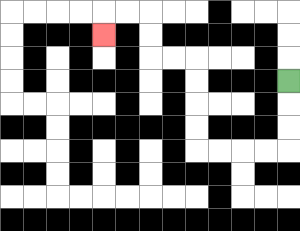{'start': '[12, 3]', 'end': '[4, 1]', 'path_directions': 'D,D,D,L,L,L,L,U,U,U,U,L,L,U,U,L,L,D', 'path_coordinates': '[[12, 3], [12, 4], [12, 5], [12, 6], [11, 6], [10, 6], [9, 6], [8, 6], [8, 5], [8, 4], [8, 3], [8, 2], [7, 2], [6, 2], [6, 1], [6, 0], [5, 0], [4, 0], [4, 1]]'}